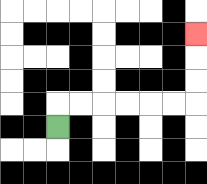{'start': '[2, 5]', 'end': '[8, 1]', 'path_directions': 'U,R,R,R,R,R,R,U,U,U', 'path_coordinates': '[[2, 5], [2, 4], [3, 4], [4, 4], [5, 4], [6, 4], [7, 4], [8, 4], [8, 3], [8, 2], [8, 1]]'}